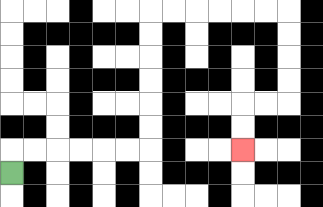{'start': '[0, 7]', 'end': '[10, 6]', 'path_directions': 'U,R,R,R,R,R,R,U,U,U,U,U,U,R,R,R,R,R,R,D,D,D,D,L,L,D,D', 'path_coordinates': '[[0, 7], [0, 6], [1, 6], [2, 6], [3, 6], [4, 6], [5, 6], [6, 6], [6, 5], [6, 4], [6, 3], [6, 2], [6, 1], [6, 0], [7, 0], [8, 0], [9, 0], [10, 0], [11, 0], [12, 0], [12, 1], [12, 2], [12, 3], [12, 4], [11, 4], [10, 4], [10, 5], [10, 6]]'}